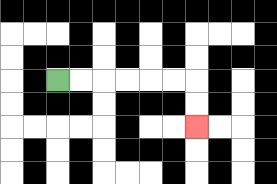{'start': '[2, 3]', 'end': '[8, 5]', 'path_directions': 'R,R,R,R,R,R,D,D', 'path_coordinates': '[[2, 3], [3, 3], [4, 3], [5, 3], [6, 3], [7, 3], [8, 3], [8, 4], [8, 5]]'}